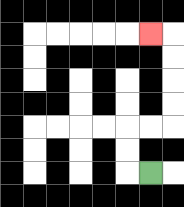{'start': '[6, 7]', 'end': '[6, 1]', 'path_directions': 'L,U,U,R,R,U,U,U,U,L', 'path_coordinates': '[[6, 7], [5, 7], [5, 6], [5, 5], [6, 5], [7, 5], [7, 4], [7, 3], [7, 2], [7, 1], [6, 1]]'}